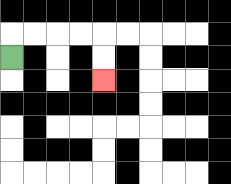{'start': '[0, 2]', 'end': '[4, 3]', 'path_directions': 'U,R,R,R,R,D,D', 'path_coordinates': '[[0, 2], [0, 1], [1, 1], [2, 1], [3, 1], [4, 1], [4, 2], [4, 3]]'}